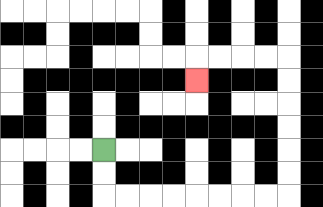{'start': '[4, 6]', 'end': '[8, 3]', 'path_directions': 'D,D,R,R,R,R,R,R,R,R,U,U,U,U,U,U,L,L,L,L,D', 'path_coordinates': '[[4, 6], [4, 7], [4, 8], [5, 8], [6, 8], [7, 8], [8, 8], [9, 8], [10, 8], [11, 8], [12, 8], [12, 7], [12, 6], [12, 5], [12, 4], [12, 3], [12, 2], [11, 2], [10, 2], [9, 2], [8, 2], [8, 3]]'}